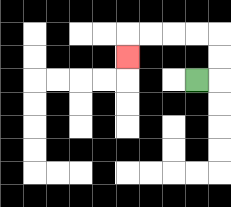{'start': '[8, 3]', 'end': '[5, 2]', 'path_directions': 'R,U,U,L,L,L,L,D', 'path_coordinates': '[[8, 3], [9, 3], [9, 2], [9, 1], [8, 1], [7, 1], [6, 1], [5, 1], [5, 2]]'}